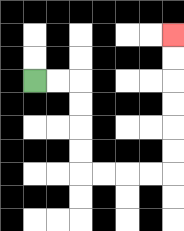{'start': '[1, 3]', 'end': '[7, 1]', 'path_directions': 'R,R,D,D,D,D,R,R,R,R,U,U,U,U,U,U', 'path_coordinates': '[[1, 3], [2, 3], [3, 3], [3, 4], [3, 5], [3, 6], [3, 7], [4, 7], [5, 7], [6, 7], [7, 7], [7, 6], [7, 5], [7, 4], [7, 3], [7, 2], [7, 1]]'}